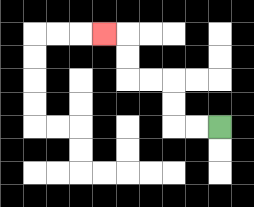{'start': '[9, 5]', 'end': '[4, 1]', 'path_directions': 'L,L,U,U,L,L,U,U,L', 'path_coordinates': '[[9, 5], [8, 5], [7, 5], [7, 4], [7, 3], [6, 3], [5, 3], [5, 2], [5, 1], [4, 1]]'}